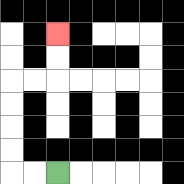{'start': '[2, 7]', 'end': '[2, 1]', 'path_directions': 'L,L,U,U,U,U,R,R,U,U', 'path_coordinates': '[[2, 7], [1, 7], [0, 7], [0, 6], [0, 5], [0, 4], [0, 3], [1, 3], [2, 3], [2, 2], [2, 1]]'}